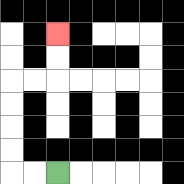{'start': '[2, 7]', 'end': '[2, 1]', 'path_directions': 'L,L,U,U,U,U,R,R,U,U', 'path_coordinates': '[[2, 7], [1, 7], [0, 7], [0, 6], [0, 5], [0, 4], [0, 3], [1, 3], [2, 3], [2, 2], [2, 1]]'}